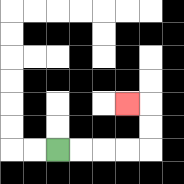{'start': '[2, 6]', 'end': '[5, 4]', 'path_directions': 'R,R,R,R,U,U,L', 'path_coordinates': '[[2, 6], [3, 6], [4, 6], [5, 6], [6, 6], [6, 5], [6, 4], [5, 4]]'}